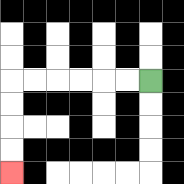{'start': '[6, 3]', 'end': '[0, 7]', 'path_directions': 'L,L,L,L,L,L,D,D,D,D', 'path_coordinates': '[[6, 3], [5, 3], [4, 3], [3, 3], [2, 3], [1, 3], [0, 3], [0, 4], [0, 5], [0, 6], [0, 7]]'}